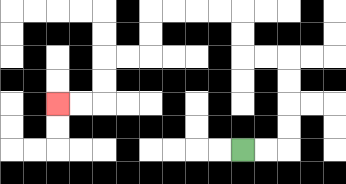{'start': '[10, 6]', 'end': '[2, 4]', 'path_directions': 'R,R,U,U,U,U,L,L,U,U,L,L,L,L,D,D,L,L,D,D,L,L', 'path_coordinates': '[[10, 6], [11, 6], [12, 6], [12, 5], [12, 4], [12, 3], [12, 2], [11, 2], [10, 2], [10, 1], [10, 0], [9, 0], [8, 0], [7, 0], [6, 0], [6, 1], [6, 2], [5, 2], [4, 2], [4, 3], [4, 4], [3, 4], [2, 4]]'}